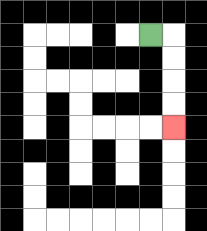{'start': '[6, 1]', 'end': '[7, 5]', 'path_directions': 'R,D,D,D,D', 'path_coordinates': '[[6, 1], [7, 1], [7, 2], [7, 3], [7, 4], [7, 5]]'}